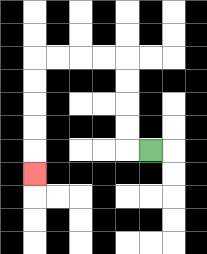{'start': '[6, 6]', 'end': '[1, 7]', 'path_directions': 'L,U,U,U,U,L,L,L,L,D,D,D,D,D', 'path_coordinates': '[[6, 6], [5, 6], [5, 5], [5, 4], [5, 3], [5, 2], [4, 2], [3, 2], [2, 2], [1, 2], [1, 3], [1, 4], [1, 5], [1, 6], [1, 7]]'}